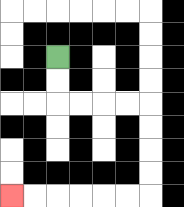{'start': '[2, 2]', 'end': '[0, 8]', 'path_directions': 'D,D,R,R,R,R,D,D,D,D,L,L,L,L,L,L', 'path_coordinates': '[[2, 2], [2, 3], [2, 4], [3, 4], [4, 4], [5, 4], [6, 4], [6, 5], [6, 6], [6, 7], [6, 8], [5, 8], [4, 8], [3, 8], [2, 8], [1, 8], [0, 8]]'}